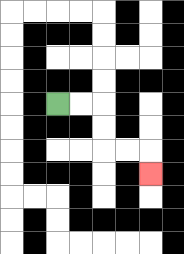{'start': '[2, 4]', 'end': '[6, 7]', 'path_directions': 'R,R,D,D,R,R,D', 'path_coordinates': '[[2, 4], [3, 4], [4, 4], [4, 5], [4, 6], [5, 6], [6, 6], [6, 7]]'}